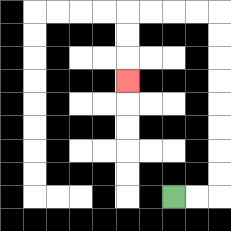{'start': '[7, 8]', 'end': '[5, 3]', 'path_directions': 'R,R,U,U,U,U,U,U,U,U,L,L,L,L,D,D,D', 'path_coordinates': '[[7, 8], [8, 8], [9, 8], [9, 7], [9, 6], [9, 5], [9, 4], [9, 3], [9, 2], [9, 1], [9, 0], [8, 0], [7, 0], [6, 0], [5, 0], [5, 1], [5, 2], [5, 3]]'}